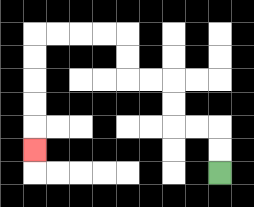{'start': '[9, 7]', 'end': '[1, 6]', 'path_directions': 'U,U,L,L,U,U,L,L,U,U,L,L,L,L,D,D,D,D,D', 'path_coordinates': '[[9, 7], [9, 6], [9, 5], [8, 5], [7, 5], [7, 4], [7, 3], [6, 3], [5, 3], [5, 2], [5, 1], [4, 1], [3, 1], [2, 1], [1, 1], [1, 2], [1, 3], [1, 4], [1, 5], [1, 6]]'}